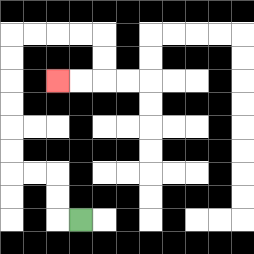{'start': '[3, 9]', 'end': '[2, 3]', 'path_directions': 'L,U,U,L,L,U,U,U,U,U,U,R,R,R,R,D,D,L,L', 'path_coordinates': '[[3, 9], [2, 9], [2, 8], [2, 7], [1, 7], [0, 7], [0, 6], [0, 5], [0, 4], [0, 3], [0, 2], [0, 1], [1, 1], [2, 1], [3, 1], [4, 1], [4, 2], [4, 3], [3, 3], [2, 3]]'}